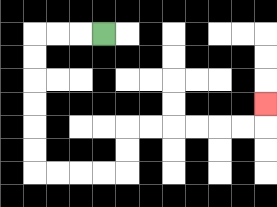{'start': '[4, 1]', 'end': '[11, 4]', 'path_directions': 'L,L,L,D,D,D,D,D,D,R,R,R,R,U,U,R,R,R,R,R,R,U', 'path_coordinates': '[[4, 1], [3, 1], [2, 1], [1, 1], [1, 2], [1, 3], [1, 4], [1, 5], [1, 6], [1, 7], [2, 7], [3, 7], [4, 7], [5, 7], [5, 6], [5, 5], [6, 5], [7, 5], [8, 5], [9, 5], [10, 5], [11, 5], [11, 4]]'}